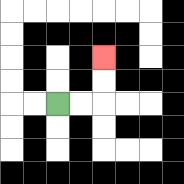{'start': '[2, 4]', 'end': '[4, 2]', 'path_directions': 'R,R,U,U', 'path_coordinates': '[[2, 4], [3, 4], [4, 4], [4, 3], [4, 2]]'}